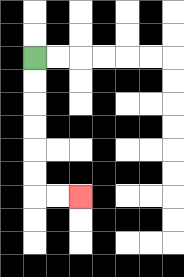{'start': '[1, 2]', 'end': '[3, 8]', 'path_directions': 'D,D,D,D,D,D,R,R', 'path_coordinates': '[[1, 2], [1, 3], [1, 4], [1, 5], [1, 6], [1, 7], [1, 8], [2, 8], [3, 8]]'}